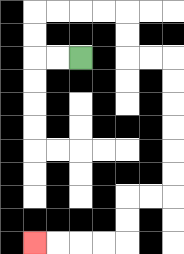{'start': '[3, 2]', 'end': '[1, 10]', 'path_directions': 'L,L,U,U,R,R,R,R,D,D,R,R,D,D,D,D,D,D,L,L,D,D,L,L,L,L', 'path_coordinates': '[[3, 2], [2, 2], [1, 2], [1, 1], [1, 0], [2, 0], [3, 0], [4, 0], [5, 0], [5, 1], [5, 2], [6, 2], [7, 2], [7, 3], [7, 4], [7, 5], [7, 6], [7, 7], [7, 8], [6, 8], [5, 8], [5, 9], [5, 10], [4, 10], [3, 10], [2, 10], [1, 10]]'}